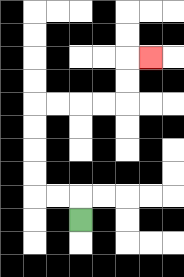{'start': '[3, 9]', 'end': '[6, 2]', 'path_directions': 'U,L,L,U,U,U,U,R,R,R,R,U,U,R', 'path_coordinates': '[[3, 9], [3, 8], [2, 8], [1, 8], [1, 7], [1, 6], [1, 5], [1, 4], [2, 4], [3, 4], [4, 4], [5, 4], [5, 3], [5, 2], [6, 2]]'}